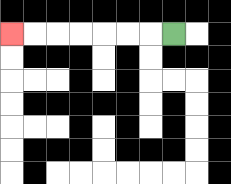{'start': '[7, 1]', 'end': '[0, 1]', 'path_directions': 'L,L,L,L,L,L,L', 'path_coordinates': '[[7, 1], [6, 1], [5, 1], [4, 1], [3, 1], [2, 1], [1, 1], [0, 1]]'}